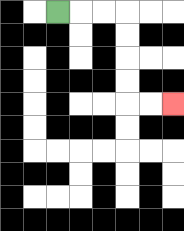{'start': '[2, 0]', 'end': '[7, 4]', 'path_directions': 'R,R,R,D,D,D,D,R,R', 'path_coordinates': '[[2, 0], [3, 0], [4, 0], [5, 0], [5, 1], [5, 2], [5, 3], [5, 4], [6, 4], [7, 4]]'}